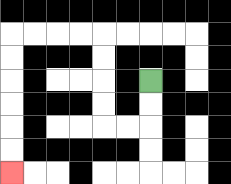{'start': '[6, 3]', 'end': '[0, 7]', 'path_directions': 'D,D,L,L,U,U,U,U,L,L,L,L,D,D,D,D,D,D', 'path_coordinates': '[[6, 3], [6, 4], [6, 5], [5, 5], [4, 5], [4, 4], [4, 3], [4, 2], [4, 1], [3, 1], [2, 1], [1, 1], [0, 1], [0, 2], [0, 3], [0, 4], [0, 5], [0, 6], [0, 7]]'}